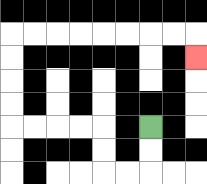{'start': '[6, 5]', 'end': '[8, 2]', 'path_directions': 'D,D,L,L,U,U,L,L,L,L,U,U,U,U,R,R,R,R,R,R,R,R,D', 'path_coordinates': '[[6, 5], [6, 6], [6, 7], [5, 7], [4, 7], [4, 6], [4, 5], [3, 5], [2, 5], [1, 5], [0, 5], [0, 4], [0, 3], [0, 2], [0, 1], [1, 1], [2, 1], [3, 1], [4, 1], [5, 1], [6, 1], [7, 1], [8, 1], [8, 2]]'}